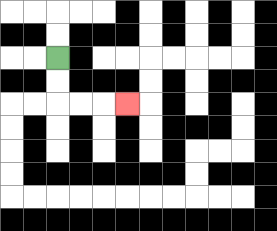{'start': '[2, 2]', 'end': '[5, 4]', 'path_directions': 'D,D,R,R,R', 'path_coordinates': '[[2, 2], [2, 3], [2, 4], [3, 4], [4, 4], [5, 4]]'}